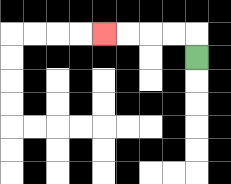{'start': '[8, 2]', 'end': '[4, 1]', 'path_directions': 'U,L,L,L,L', 'path_coordinates': '[[8, 2], [8, 1], [7, 1], [6, 1], [5, 1], [4, 1]]'}